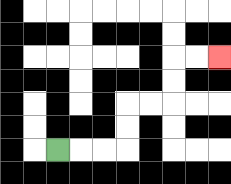{'start': '[2, 6]', 'end': '[9, 2]', 'path_directions': 'R,R,R,U,U,R,R,U,U,R,R', 'path_coordinates': '[[2, 6], [3, 6], [4, 6], [5, 6], [5, 5], [5, 4], [6, 4], [7, 4], [7, 3], [7, 2], [8, 2], [9, 2]]'}